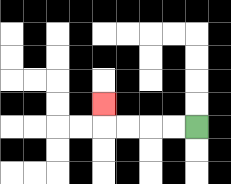{'start': '[8, 5]', 'end': '[4, 4]', 'path_directions': 'L,L,L,L,U', 'path_coordinates': '[[8, 5], [7, 5], [6, 5], [5, 5], [4, 5], [4, 4]]'}